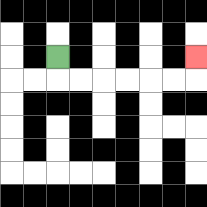{'start': '[2, 2]', 'end': '[8, 2]', 'path_directions': 'D,R,R,R,R,R,R,U', 'path_coordinates': '[[2, 2], [2, 3], [3, 3], [4, 3], [5, 3], [6, 3], [7, 3], [8, 3], [8, 2]]'}